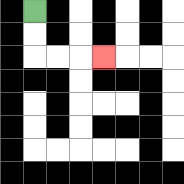{'start': '[1, 0]', 'end': '[4, 2]', 'path_directions': 'D,D,R,R,R', 'path_coordinates': '[[1, 0], [1, 1], [1, 2], [2, 2], [3, 2], [4, 2]]'}